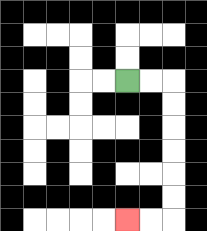{'start': '[5, 3]', 'end': '[5, 9]', 'path_directions': 'R,R,D,D,D,D,D,D,L,L', 'path_coordinates': '[[5, 3], [6, 3], [7, 3], [7, 4], [7, 5], [7, 6], [7, 7], [7, 8], [7, 9], [6, 9], [5, 9]]'}